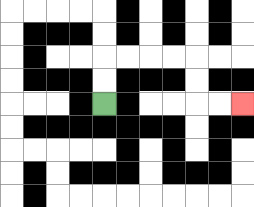{'start': '[4, 4]', 'end': '[10, 4]', 'path_directions': 'U,U,R,R,R,R,D,D,R,R', 'path_coordinates': '[[4, 4], [4, 3], [4, 2], [5, 2], [6, 2], [7, 2], [8, 2], [8, 3], [8, 4], [9, 4], [10, 4]]'}